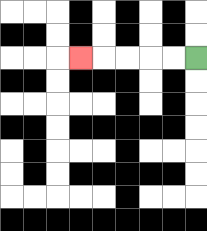{'start': '[8, 2]', 'end': '[3, 2]', 'path_directions': 'L,L,L,L,L', 'path_coordinates': '[[8, 2], [7, 2], [6, 2], [5, 2], [4, 2], [3, 2]]'}